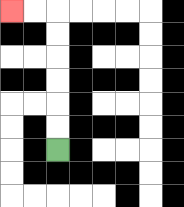{'start': '[2, 6]', 'end': '[0, 0]', 'path_directions': 'U,U,U,U,U,U,L,L', 'path_coordinates': '[[2, 6], [2, 5], [2, 4], [2, 3], [2, 2], [2, 1], [2, 0], [1, 0], [0, 0]]'}